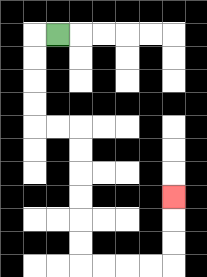{'start': '[2, 1]', 'end': '[7, 8]', 'path_directions': 'L,D,D,D,D,R,R,D,D,D,D,D,D,R,R,R,R,U,U,U', 'path_coordinates': '[[2, 1], [1, 1], [1, 2], [1, 3], [1, 4], [1, 5], [2, 5], [3, 5], [3, 6], [3, 7], [3, 8], [3, 9], [3, 10], [3, 11], [4, 11], [5, 11], [6, 11], [7, 11], [7, 10], [7, 9], [7, 8]]'}